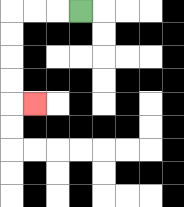{'start': '[3, 0]', 'end': '[1, 4]', 'path_directions': 'L,L,L,D,D,D,D,R', 'path_coordinates': '[[3, 0], [2, 0], [1, 0], [0, 0], [0, 1], [0, 2], [0, 3], [0, 4], [1, 4]]'}